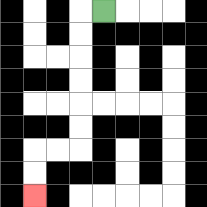{'start': '[4, 0]', 'end': '[1, 8]', 'path_directions': 'L,D,D,D,D,D,D,L,L,D,D', 'path_coordinates': '[[4, 0], [3, 0], [3, 1], [3, 2], [3, 3], [3, 4], [3, 5], [3, 6], [2, 6], [1, 6], [1, 7], [1, 8]]'}